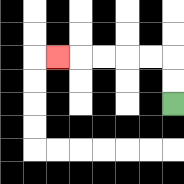{'start': '[7, 4]', 'end': '[2, 2]', 'path_directions': 'U,U,L,L,L,L,L', 'path_coordinates': '[[7, 4], [7, 3], [7, 2], [6, 2], [5, 2], [4, 2], [3, 2], [2, 2]]'}